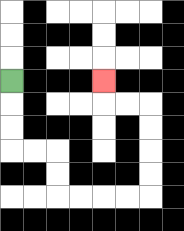{'start': '[0, 3]', 'end': '[4, 3]', 'path_directions': 'D,D,D,R,R,D,D,R,R,R,R,U,U,U,U,L,L,U', 'path_coordinates': '[[0, 3], [0, 4], [0, 5], [0, 6], [1, 6], [2, 6], [2, 7], [2, 8], [3, 8], [4, 8], [5, 8], [6, 8], [6, 7], [6, 6], [6, 5], [6, 4], [5, 4], [4, 4], [4, 3]]'}